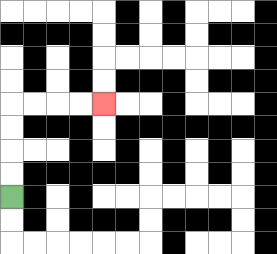{'start': '[0, 8]', 'end': '[4, 4]', 'path_directions': 'U,U,U,U,R,R,R,R', 'path_coordinates': '[[0, 8], [0, 7], [0, 6], [0, 5], [0, 4], [1, 4], [2, 4], [3, 4], [4, 4]]'}